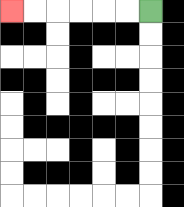{'start': '[6, 0]', 'end': '[0, 0]', 'path_directions': 'L,L,L,L,L,L', 'path_coordinates': '[[6, 0], [5, 0], [4, 0], [3, 0], [2, 0], [1, 0], [0, 0]]'}